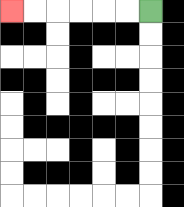{'start': '[6, 0]', 'end': '[0, 0]', 'path_directions': 'L,L,L,L,L,L', 'path_coordinates': '[[6, 0], [5, 0], [4, 0], [3, 0], [2, 0], [1, 0], [0, 0]]'}